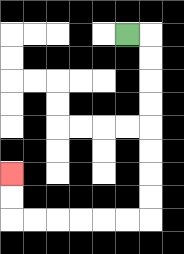{'start': '[5, 1]', 'end': '[0, 7]', 'path_directions': 'R,D,D,D,D,D,D,D,D,L,L,L,L,L,L,U,U', 'path_coordinates': '[[5, 1], [6, 1], [6, 2], [6, 3], [6, 4], [6, 5], [6, 6], [6, 7], [6, 8], [6, 9], [5, 9], [4, 9], [3, 9], [2, 9], [1, 9], [0, 9], [0, 8], [0, 7]]'}